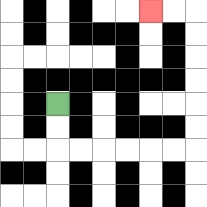{'start': '[2, 4]', 'end': '[6, 0]', 'path_directions': 'D,D,R,R,R,R,R,R,U,U,U,U,U,U,L,L', 'path_coordinates': '[[2, 4], [2, 5], [2, 6], [3, 6], [4, 6], [5, 6], [6, 6], [7, 6], [8, 6], [8, 5], [8, 4], [8, 3], [8, 2], [8, 1], [8, 0], [7, 0], [6, 0]]'}